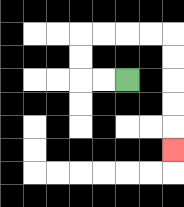{'start': '[5, 3]', 'end': '[7, 6]', 'path_directions': 'L,L,U,U,R,R,R,R,D,D,D,D,D', 'path_coordinates': '[[5, 3], [4, 3], [3, 3], [3, 2], [3, 1], [4, 1], [5, 1], [6, 1], [7, 1], [7, 2], [7, 3], [7, 4], [7, 5], [7, 6]]'}